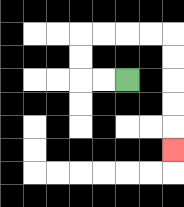{'start': '[5, 3]', 'end': '[7, 6]', 'path_directions': 'L,L,U,U,R,R,R,R,D,D,D,D,D', 'path_coordinates': '[[5, 3], [4, 3], [3, 3], [3, 2], [3, 1], [4, 1], [5, 1], [6, 1], [7, 1], [7, 2], [7, 3], [7, 4], [7, 5], [7, 6]]'}